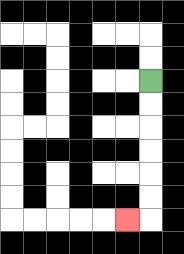{'start': '[6, 3]', 'end': '[5, 9]', 'path_directions': 'D,D,D,D,D,D,L', 'path_coordinates': '[[6, 3], [6, 4], [6, 5], [6, 6], [6, 7], [6, 8], [6, 9], [5, 9]]'}